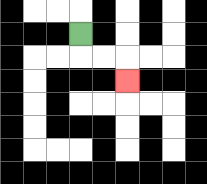{'start': '[3, 1]', 'end': '[5, 3]', 'path_directions': 'D,R,R,D', 'path_coordinates': '[[3, 1], [3, 2], [4, 2], [5, 2], [5, 3]]'}